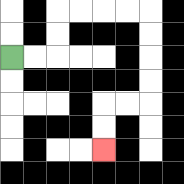{'start': '[0, 2]', 'end': '[4, 6]', 'path_directions': 'R,R,U,U,R,R,R,R,D,D,D,D,L,L,D,D', 'path_coordinates': '[[0, 2], [1, 2], [2, 2], [2, 1], [2, 0], [3, 0], [4, 0], [5, 0], [6, 0], [6, 1], [6, 2], [6, 3], [6, 4], [5, 4], [4, 4], [4, 5], [4, 6]]'}